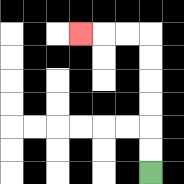{'start': '[6, 7]', 'end': '[3, 1]', 'path_directions': 'U,U,U,U,U,U,L,L,L', 'path_coordinates': '[[6, 7], [6, 6], [6, 5], [6, 4], [6, 3], [6, 2], [6, 1], [5, 1], [4, 1], [3, 1]]'}